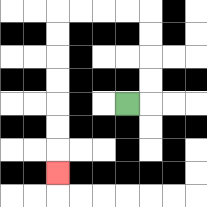{'start': '[5, 4]', 'end': '[2, 7]', 'path_directions': 'R,U,U,U,U,L,L,L,L,D,D,D,D,D,D,D', 'path_coordinates': '[[5, 4], [6, 4], [6, 3], [6, 2], [6, 1], [6, 0], [5, 0], [4, 0], [3, 0], [2, 0], [2, 1], [2, 2], [2, 3], [2, 4], [2, 5], [2, 6], [2, 7]]'}